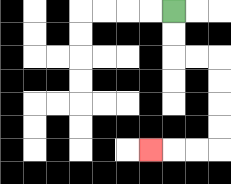{'start': '[7, 0]', 'end': '[6, 6]', 'path_directions': 'D,D,R,R,D,D,D,D,L,L,L', 'path_coordinates': '[[7, 0], [7, 1], [7, 2], [8, 2], [9, 2], [9, 3], [9, 4], [9, 5], [9, 6], [8, 6], [7, 6], [6, 6]]'}